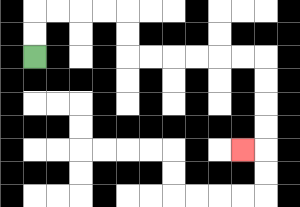{'start': '[1, 2]', 'end': '[10, 6]', 'path_directions': 'U,U,R,R,R,R,D,D,R,R,R,R,R,R,D,D,D,D,L', 'path_coordinates': '[[1, 2], [1, 1], [1, 0], [2, 0], [3, 0], [4, 0], [5, 0], [5, 1], [5, 2], [6, 2], [7, 2], [8, 2], [9, 2], [10, 2], [11, 2], [11, 3], [11, 4], [11, 5], [11, 6], [10, 6]]'}